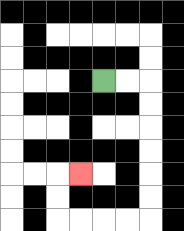{'start': '[4, 3]', 'end': '[3, 7]', 'path_directions': 'R,R,D,D,D,D,D,D,L,L,L,L,U,U,R', 'path_coordinates': '[[4, 3], [5, 3], [6, 3], [6, 4], [6, 5], [6, 6], [6, 7], [6, 8], [6, 9], [5, 9], [4, 9], [3, 9], [2, 9], [2, 8], [2, 7], [3, 7]]'}